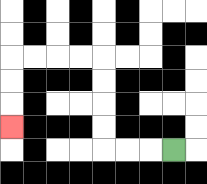{'start': '[7, 6]', 'end': '[0, 5]', 'path_directions': 'L,L,L,U,U,U,U,L,L,L,L,D,D,D', 'path_coordinates': '[[7, 6], [6, 6], [5, 6], [4, 6], [4, 5], [4, 4], [4, 3], [4, 2], [3, 2], [2, 2], [1, 2], [0, 2], [0, 3], [0, 4], [0, 5]]'}